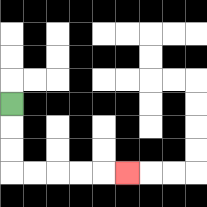{'start': '[0, 4]', 'end': '[5, 7]', 'path_directions': 'D,D,D,R,R,R,R,R', 'path_coordinates': '[[0, 4], [0, 5], [0, 6], [0, 7], [1, 7], [2, 7], [3, 7], [4, 7], [5, 7]]'}